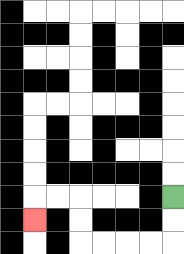{'start': '[7, 8]', 'end': '[1, 9]', 'path_directions': 'D,D,L,L,L,L,U,U,L,L,D', 'path_coordinates': '[[7, 8], [7, 9], [7, 10], [6, 10], [5, 10], [4, 10], [3, 10], [3, 9], [3, 8], [2, 8], [1, 8], [1, 9]]'}